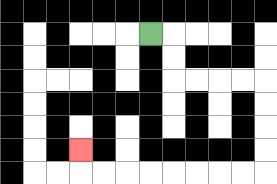{'start': '[6, 1]', 'end': '[3, 6]', 'path_directions': 'R,D,D,R,R,R,R,D,D,D,D,L,L,L,L,L,L,L,L,U', 'path_coordinates': '[[6, 1], [7, 1], [7, 2], [7, 3], [8, 3], [9, 3], [10, 3], [11, 3], [11, 4], [11, 5], [11, 6], [11, 7], [10, 7], [9, 7], [8, 7], [7, 7], [6, 7], [5, 7], [4, 7], [3, 7], [3, 6]]'}